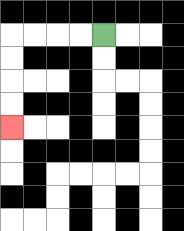{'start': '[4, 1]', 'end': '[0, 5]', 'path_directions': 'L,L,L,L,D,D,D,D', 'path_coordinates': '[[4, 1], [3, 1], [2, 1], [1, 1], [0, 1], [0, 2], [0, 3], [0, 4], [0, 5]]'}